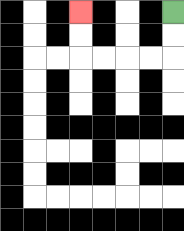{'start': '[7, 0]', 'end': '[3, 0]', 'path_directions': 'D,D,L,L,L,L,U,U', 'path_coordinates': '[[7, 0], [7, 1], [7, 2], [6, 2], [5, 2], [4, 2], [3, 2], [3, 1], [3, 0]]'}